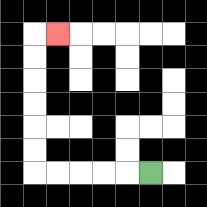{'start': '[6, 7]', 'end': '[2, 1]', 'path_directions': 'L,L,L,L,L,U,U,U,U,U,U,R', 'path_coordinates': '[[6, 7], [5, 7], [4, 7], [3, 7], [2, 7], [1, 7], [1, 6], [1, 5], [1, 4], [1, 3], [1, 2], [1, 1], [2, 1]]'}